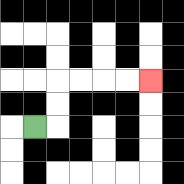{'start': '[1, 5]', 'end': '[6, 3]', 'path_directions': 'R,U,U,R,R,R,R', 'path_coordinates': '[[1, 5], [2, 5], [2, 4], [2, 3], [3, 3], [4, 3], [5, 3], [6, 3]]'}